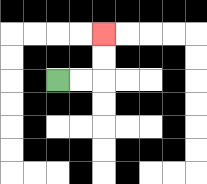{'start': '[2, 3]', 'end': '[4, 1]', 'path_directions': 'R,R,U,U', 'path_coordinates': '[[2, 3], [3, 3], [4, 3], [4, 2], [4, 1]]'}